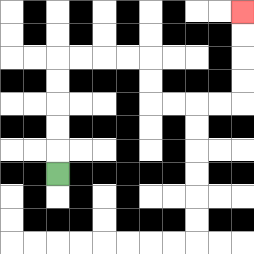{'start': '[2, 7]', 'end': '[10, 0]', 'path_directions': 'U,U,U,U,U,R,R,R,R,D,D,R,R,R,R,U,U,U,U', 'path_coordinates': '[[2, 7], [2, 6], [2, 5], [2, 4], [2, 3], [2, 2], [3, 2], [4, 2], [5, 2], [6, 2], [6, 3], [6, 4], [7, 4], [8, 4], [9, 4], [10, 4], [10, 3], [10, 2], [10, 1], [10, 0]]'}